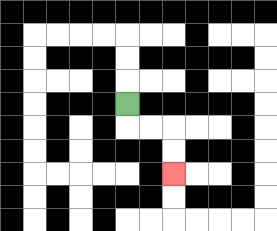{'start': '[5, 4]', 'end': '[7, 7]', 'path_directions': 'D,R,R,D,D', 'path_coordinates': '[[5, 4], [5, 5], [6, 5], [7, 5], [7, 6], [7, 7]]'}